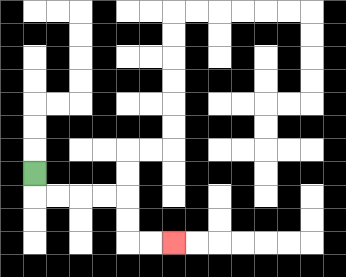{'start': '[1, 7]', 'end': '[7, 10]', 'path_directions': 'D,R,R,R,R,D,D,R,R', 'path_coordinates': '[[1, 7], [1, 8], [2, 8], [3, 8], [4, 8], [5, 8], [5, 9], [5, 10], [6, 10], [7, 10]]'}